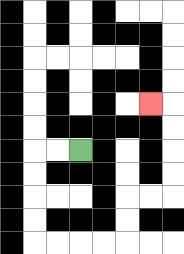{'start': '[3, 6]', 'end': '[6, 4]', 'path_directions': 'L,L,D,D,D,D,R,R,R,R,U,U,R,R,U,U,U,U,L', 'path_coordinates': '[[3, 6], [2, 6], [1, 6], [1, 7], [1, 8], [1, 9], [1, 10], [2, 10], [3, 10], [4, 10], [5, 10], [5, 9], [5, 8], [6, 8], [7, 8], [7, 7], [7, 6], [7, 5], [7, 4], [6, 4]]'}